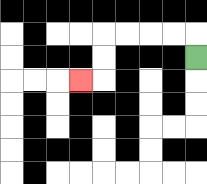{'start': '[8, 2]', 'end': '[3, 3]', 'path_directions': 'U,L,L,L,L,D,D,L', 'path_coordinates': '[[8, 2], [8, 1], [7, 1], [6, 1], [5, 1], [4, 1], [4, 2], [4, 3], [3, 3]]'}